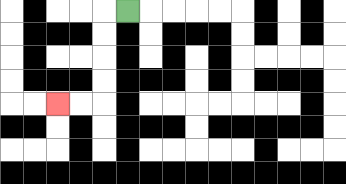{'start': '[5, 0]', 'end': '[2, 4]', 'path_directions': 'L,D,D,D,D,L,L', 'path_coordinates': '[[5, 0], [4, 0], [4, 1], [4, 2], [4, 3], [4, 4], [3, 4], [2, 4]]'}